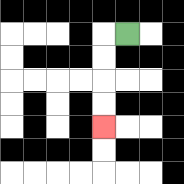{'start': '[5, 1]', 'end': '[4, 5]', 'path_directions': 'L,D,D,D,D', 'path_coordinates': '[[5, 1], [4, 1], [4, 2], [4, 3], [4, 4], [4, 5]]'}